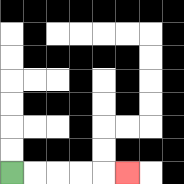{'start': '[0, 7]', 'end': '[5, 7]', 'path_directions': 'R,R,R,R,R', 'path_coordinates': '[[0, 7], [1, 7], [2, 7], [3, 7], [4, 7], [5, 7]]'}